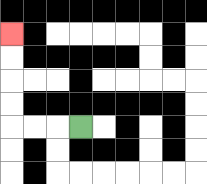{'start': '[3, 5]', 'end': '[0, 1]', 'path_directions': 'L,L,L,U,U,U,U', 'path_coordinates': '[[3, 5], [2, 5], [1, 5], [0, 5], [0, 4], [0, 3], [0, 2], [0, 1]]'}